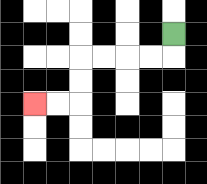{'start': '[7, 1]', 'end': '[1, 4]', 'path_directions': 'D,L,L,L,L,D,D,L,L', 'path_coordinates': '[[7, 1], [7, 2], [6, 2], [5, 2], [4, 2], [3, 2], [3, 3], [3, 4], [2, 4], [1, 4]]'}